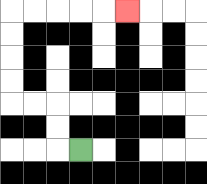{'start': '[3, 6]', 'end': '[5, 0]', 'path_directions': 'L,U,U,L,L,U,U,U,U,R,R,R,R,R', 'path_coordinates': '[[3, 6], [2, 6], [2, 5], [2, 4], [1, 4], [0, 4], [0, 3], [0, 2], [0, 1], [0, 0], [1, 0], [2, 0], [3, 0], [4, 0], [5, 0]]'}